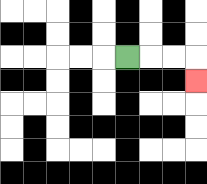{'start': '[5, 2]', 'end': '[8, 3]', 'path_directions': 'R,R,R,D', 'path_coordinates': '[[5, 2], [6, 2], [7, 2], [8, 2], [8, 3]]'}